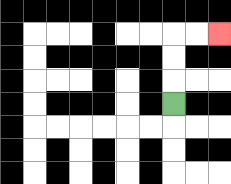{'start': '[7, 4]', 'end': '[9, 1]', 'path_directions': 'U,U,U,R,R', 'path_coordinates': '[[7, 4], [7, 3], [7, 2], [7, 1], [8, 1], [9, 1]]'}